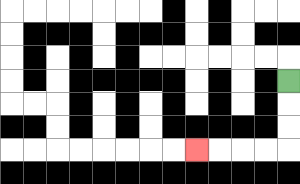{'start': '[12, 3]', 'end': '[8, 6]', 'path_directions': 'D,D,D,L,L,L,L', 'path_coordinates': '[[12, 3], [12, 4], [12, 5], [12, 6], [11, 6], [10, 6], [9, 6], [8, 6]]'}